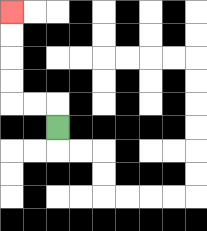{'start': '[2, 5]', 'end': '[0, 0]', 'path_directions': 'U,L,L,U,U,U,U', 'path_coordinates': '[[2, 5], [2, 4], [1, 4], [0, 4], [0, 3], [0, 2], [0, 1], [0, 0]]'}